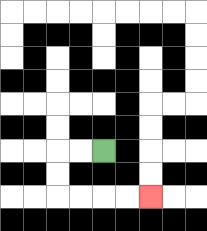{'start': '[4, 6]', 'end': '[6, 8]', 'path_directions': 'L,L,D,D,R,R,R,R', 'path_coordinates': '[[4, 6], [3, 6], [2, 6], [2, 7], [2, 8], [3, 8], [4, 8], [5, 8], [6, 8]]'}